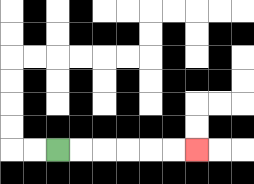{'start': '[2, 6]', 'end': '[8, 6]', 'path_directions': 'R,R,R,R,R,R', 'path_coordinates': '[[2, 6], [3, 6], [4, 6], [5, 6], [6, 6], [7, 6], [8, 6]]'}